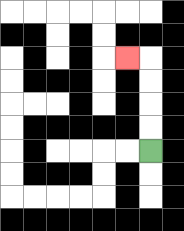{'start': '[6, 6]', 'end': '[5, 2]', 'path_directions': 'U,U,U,U,L', 'path_coordinates': '[[6, 6], [6, 5], [6, 4], [6, 3], [6, 2], [5, 2]]'}